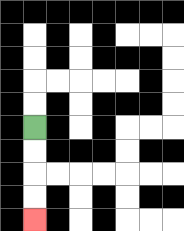{'start': '[1, 5]', 'end': '[1, 9]', 'path_directions': 'D,D,D,D', 'path_coordinates': '[[1, 5], [1, 6], [1, 7], [1, 8], [1, 9]]'}